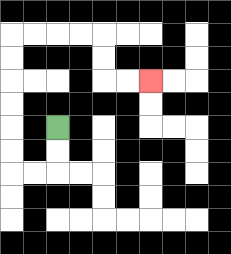{'start': '[2, 5]', 'end': '[6, 3]', 'path_directions': 'D,D,L,L,U,U,U,U,U,U,R,R,R,R,D,D,R,R', 'path_coordinates': '[[2, 5], [2, 6], [2, 7], [1, 7], [0, 7], [0, 6], [0, 5], [0, 4], [0, 3], [0, 2], [0, 1], [1, 1], [2, 1], [3, 1], [4, 1], [4, 2], [4, 3], [5, 3], [6, 3]]'}